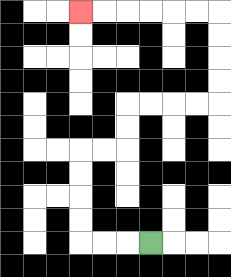{'start': '[6, 10]', 'end': '[3, 0]', 'path_directions': 'L,L,L,U,U,U,U,R,R,U,U,R,R,R,R,U,U,U,U,L,L,L,L,L,L', 'path_coordinates': '[[6, 10], [5, 10], [4, 10], [3, 10], [3, 9], [3, 8], [3, 7], [3, 6], [4, 6], [5, 6], [5, 5], [5, 4], [6, 4], [7, 4], [8, 4], [9, 4], [9, 3], [9, 2], [9, 1], [9, 0], [8, 0], [7, 0], [6, 0], [5, 0], [4, 0], [3, 0]]'}